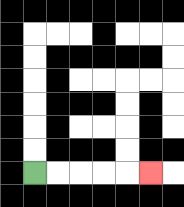{'start': '[1, 7]', 'end': '[6, 7]', 'path_directions': 'R,R,R,R,R', 'path_coordinates': '[[1, 7], [2, 7], [3, 7], [4, 7], [5, 7], [6, 7]]'}